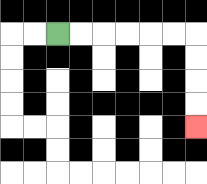{'start': '[2, 1]', 'end': '[8, 5]', 'path_directions': 'R,R,R,R,R,R,D,D,D,D', 'path_coordinates': '[[2, 1], [3, 1], [4, 1], [5, 1], [6, 1], [7, 1], [8, 1], [8, 2], [8, 3], [8, 4], [8, 5]]'}